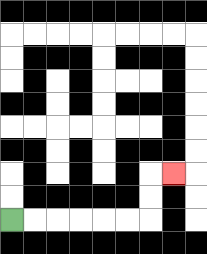{'start': '[0, 9]', 'end': '[7, 7]', 'path_directions': 'R,R,R,R,R,R,U,U,R', 'path_coordinates': '[[0, 9], [1, 9], [2, 9], [3, 9], [4, 9], [5, 9], [6, 9], [6, 8], [6, 7], [7, 7]]'}